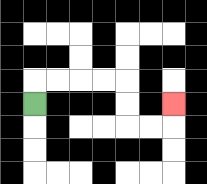{'start': '[1, 4]', 'end': '[7, 4]', 'path_directions': 'U,R,R,R,R,D,D,R,R,U', 'path_coordinates': '[[1, 4], [1, 3], [2, 3], [3, 3], [4, 3], [5, 3], [5, 4], [5, 5], [6, 5], [7, 5], [7, 4]]'}